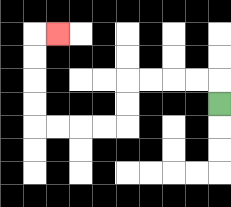{'start': '[9, 4]', 'end': '[2, 1]', 'path_directions': 'U,L,L,L,L,D,D,L,L,L,L,U,U,U,U,R', 'path_coordinates': '[[9, 4], [9, 3], [8, 3], [7, 3], [6, 3], [5, 3], [5, 4], [5, 5], [4, 5], [3, 5], [2, 5], [1, 5], [1, 4], [1, 3], [1, 2], [1, 1], [2, 1]]'}